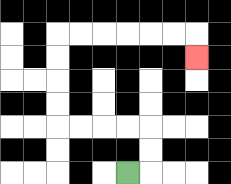{'start': '[5, 7]', 'end': '[8, 2]', 'path_directions': 'R,U,U,L,L,L,L,U,U,U,U,R,R,R,R,R,R,D', 'path_coordinates': '[[5, 7], [6, 7], [6, 6], [6, 5], [5, 5], [4, 5], [3, 5], [2, 5], [2, 4], [2, 3], [2, 2], [2, 1], [3, 1], [4, 1], [5, 1], [6, 1], [7, 1], [8, 1], [8, 2]]'}